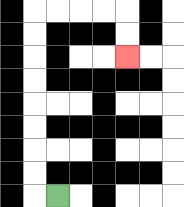{'start': '[2, 8]', 'end': '[5, 2]', 'path_directions': 'L,U,U,U,U,U,U,U,U,R,R,R,R,D,D', 'path_coordinates': '[[2, 8], [1, 8], [1, 7], [1, 6], [1, 5], [1, 4], [1, 3], [1, 2], [1, 1], [1, 0], [2, 0], [3, 0], [4, 0], [5, 0], [5, 1], [5, 2]]'}